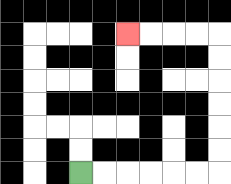{'start': '[3, 7]', 'end': '[5, 1]', 'path_directions': 'R,R,R,R,R,R,U,U,U,U,U,U,L,L,L,L', 'path_coordinates': '[[3, 7], [4, 7], [5, 7], [6, 7], [7, 7], [8, 7], [9, 7], [9, 6], [9, 5], [9, 4], [9, 3], [9, 2], [9, 1], [8, 1], [7, 1], [6, 1], [5, 1]]'}